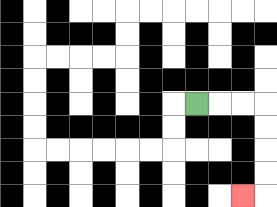{'start': '[8, 4]', 'end': '[10, 8]', 'path_directions': 'R,R,R,D,D,D,D,L', 'path_coordinates': '[[8, 4], [9, 4], [10, 4], [11, 4], [11, 5], [11, 6], [11, 7], [11, 8], [10, 8]]'}